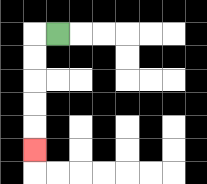{'start': '[2, 1]', 'end': '[1, 6]', 'path_directions': 'L,D,D,D,D,D', 'path_coordinates': '[[2, 1], [1, 1], [1, 2], [1, 3], [1, 4], [1, 5], [1, 6]]'}